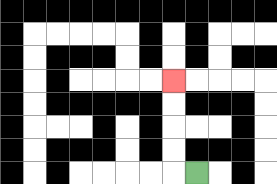{'start': '[8, 7]', 'end': '[7, 3]', 'path_directions': 'L,U,U,U,U', 'path_coordinates': '[[8, 7], [7, 7], [7, 6], [7, 5], [7, 4], [7, 3]]'}